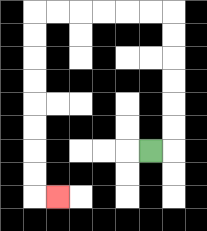{'start': '[6, 6]', 'end': '[2, 8]', 'path_directions': 'R,U,U,U,U,U,U,L,L,L,L,L,L,D,D,D,D,D,D,D,D,R', 'path_coordinates': '[[6, 6], [7, 6], [7, 5], [7, 4], [7, 3], [7, 2], [7, 1], [7, 0], [6, 0], [5, 0], [4, 0], [3, 0], [2, 0], [1, 0], [1, 1], [1, 2], [1, 3], [1, 4], [1, 5], [1, 6], [1, 7], [1, 8], [2, 8]]'}